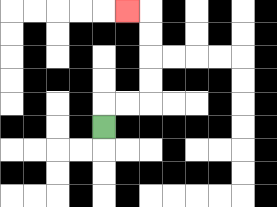{'start': '[4, 5]', 'end': '[5, 0]', 'path_directions': 'U,R,R,U,U,U,U,L', 'path_coordinates': '[[4, 5], [4, 4], [5, 4], [6, 4], [6, 3], [6, 2], [6, 1], [6, 0], [5, 0]]'}